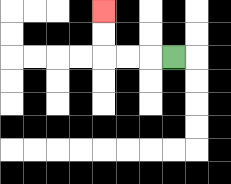{'start': '[7, 2]', 'end': '[4, 0]', 'path_directions': 'L,L,L,U,U', 'path_coordinates': '[[7, 2], [6, 2], [5, 2], [4, 2], [4, 1], [4, 0]]'}